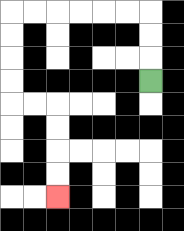{'start': '[6, 3]', 'end': '[2, 8]', 'path_directions': 'U,U,U,L,L,L,L,L,L,D,D,D,D,R,R,D,D,D,D', 'path_coordinates': '[[6, 3], [6, 2], [6, 1], [6, 0], [5, 0], [4, 0], [3, 0], [2, 0], [1, 0], [0, 0], [0, 1], [0, 2], [0, 3], [0, 4], [1, 4], [2, 4], [2, 5], [2, 6], [2, 7], [2, 8]]'}